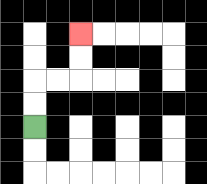{'start': '[1, 5]', 'end': '[3, 1]', 'path_directions': 'U,U,R,R,U,U', 'path_coordinates': '[[1, 5], [1, 4], [1, 3], [2, 3], [3, 3], [3, 2], [3, 1]]'}